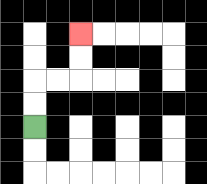{'start': '[1, 5]', 'end': '[3, 1]', 'path_directions': 'U,U,R,R,U,U', 'path_coordinates': '[[1, 5], [1, 4], [1, 3], [2, 3], [3, 3], [3, 2], [3, 1]]'}